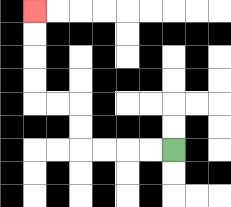{'start': '[7, 6]', 'end': '[1, 0]', 'path_directions': 'L,L,L,L,U,U,L,L,U,U,U,U', 'path_coordinates': '[[7, 6], [6, 6], [5, 6], [4, 6], [3, 6], [3, 5], [3, 4], [2, 4], [1, 4], [1, 3], [1, 2], [1, 1], [1, 0]]'}